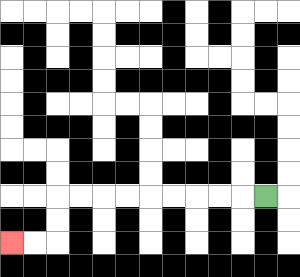{'start': '[11, 8]', 'end': '[0, 10]', 'path_directions': 'L,L,L,L,L,L,L,L,L,D,D,L,L', 'path_coordinates': '[[11, 8], [10, 8], [9, 8], [8, 8], [7, 8], [6, 8], [5, 8], [4, 8], [3, 8], [2, 8], [2, 9], [2, 10], [1, 10], [0, 10]]'}